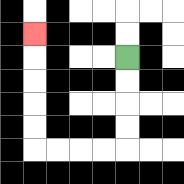{'start': '[5, 2]', 'end': '[1, 1]', 'path_directions': 'D,D,D,D,L,L,L,L,U,U,U,U,U', 'path_coordinates': '[[5, 2], [5, 3], [5, 4], [5, 5], [5, 6], [4, 6], [3, 6], [2, 6], [1, 6], [1, 5], [1, 4], [1, 3], [1, 2], [1, 1]]'}